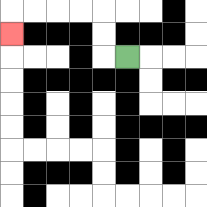{'start': '[5, 2]', 'end': '[0, 1]', 'path_directions': 'L,U,U,L,L,L,L,D', 'path_coordinates': '[[5, 2], [4, 2], [4, 1], [4, 0], [3, 0], [2, 0], [1, 0], [0, 0], [0, 1]]'}